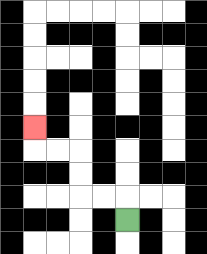{'start': '[5, 9]', 'end': '[1, 5]', 'path_directions': 'U,L,L,U,U,L,L,U', 'path_coordinates': '[[5, 9], [5, 8], [4, 8], [3, 8], [3, 7], [3, 6], [2, 6], [1, 6], [1, 5]]'}